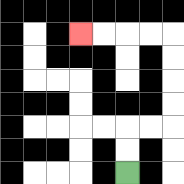{'start': '[5, 7]', 'end': '[3, 1]', 'path_directions': 'U,U,R,R,U,U,U,U,L,L,L,L', 'path_coordinates': '[[5, 7], [5, 6], [5, 5], [6, 5], [7, 5], [7, 4], [7, 3], [7, 2], [7, 1], [6, 1], [5, 1], [4, 1], [3, 1]]'}